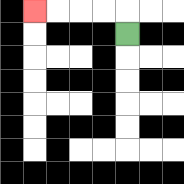{'start': '[5, 1]', 'end': '[1, 0]', 'path_directions': 'U,L,L,L,L', 'path_coordinates': '[[5, 1], [5, 0], [4, 0], [3, 0], [2, 0], [1, 0]]'}